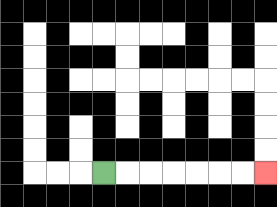{'start': '[4, 7]', 'end': '[11, 7]', 'path_directions': 'R,R,R,R,R,R,R', 'path_coordinates': '[[4, 7], [5, 7], [6, 7], [7, 7], [8, 7], [9, 7], [10, 7], [11, 7]]'}